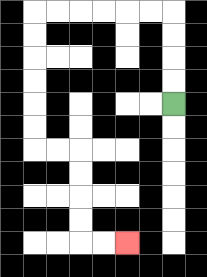{'start': '[7, 4]', 'end': '[5, 10]', 'path_directions': 'U,U,U,U,L,L,L,L,L,L,D,D,D,D,D,D,R,R,D,D,D,D,R,R', 'path_coordinates': '[[7, 4], [7, 3], [7, 2], [7, 1], [7, 0], [6, 0], [5, 0], [4, 0], [3, 0], [2, 0], [1, 0], [1, 1], [1, 2], [1, 3], [1, 4], [1, 5], [1, 6], [2, 6], [3, 6], [3, 7], [3, 8], [3, 9], [3, 10], [4, 10], [5, 10]]'}